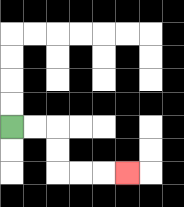{'start': '[0, 5]', 'end': '[5, 7]', 'path_directions': 'R,R,D,D,R,R,R', 'path_coordinates': '[[0, 5], [1, 5], [2, 5], [2, 6], [2, 7], [3, 7], [4, 7], [5, 7]]'}